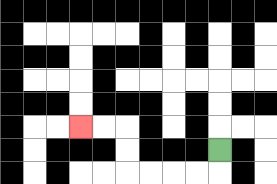{'start': '[9, 6]', 'end': '[3, 5]', 'path_directions': 'D,L,L,L,L,U,U,L,L', 'path_coordinates': '[[9, 6], [9, 7], [8, 7], [7, 7], [6, 7], [5, 7], [5, 6], [5, 5], [4, 5], [3, 5]]'}